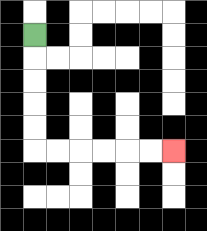{'start': '[1, 1]', 'end': '[7, 6]', 'path_directions': 'D,D,D,D,D,R,R,R,R,R,R', 'path_coordinates': '[[1, 1], [1, 2], [1, 3], [1, 4], [1, 5], [1, 6], [2, 6], [3, 6], [4, 6], [5, 6], [6, 6], [7, 6]]'}